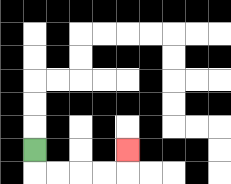{'start': '[1, 6]', 'end': '[5, 6]', 'path_directions': 'D,R,R,R,R,U', 'path_coordinates': '[[1, 6], [1, 7], [2, 7], [3, 7], [4, 7], [5, 7], [5, 6]]'}